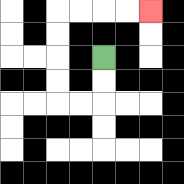{'start': '[4, 2]', 'end': '[6, 0]', 'path_directions': 'D,D,L,L,U,U,U,U,R,R,R,R', 'path_coordinates': '[[4, 2], [4, 3], [4, 4], [3, 4], [2, 4], [2, 3], [2, 2], [2, 1], [2, 0], [3, 0], [4, 0], [5, 0], [6, 0]]'}